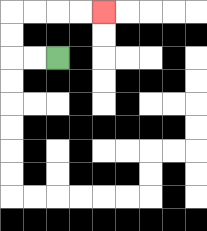{'start': '[2, 2]', 'end': '[4, 0]', 'path_directions': 'L,L,U,U,R,R,R,R', 'path_coordinates': '[[2, 2], [1, 2], [0, 2], [0, 1], [0, 0], [1, 0], [2, 0], [3, 0], [4, 0]]'}